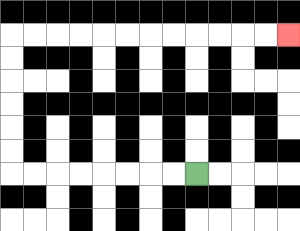{'start': '[8, 7]', 'end': '[12, 1]', 'path_directions': 'L,L,L,L,L,L,L,L,U,U,U,U,U,U,R,R,R,R,R,R,R,R,R,R,R,R', 'path_coordinates': '[[8, 7], [7, 7], [6, 7], [5, 7], [4, 7], [3, 7], [2, 7], [1, 7], [0, 7], [0, 6], [0, 5], [0, 4], [0, 3], [0, 2], [0, 1], [1, 1], [2, 1], [3, 1], [4, 1], [5, 1], [6, 1], [7, 1], [8, 1], [9, 1], [10, 1], [11, 1], [12, 1]]'}